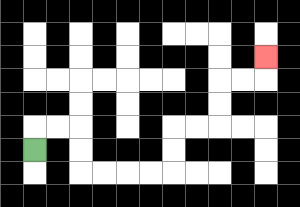{'start': '[1, 6]', 'end': '[11, 2]', 'path_directions': 'U,R,R,D,D,R,R,R,R,U,U,R,R,U,U,R,R,U', 'path_coordinates': '[[1, 6], [1, 5], [2, 5], [3, 5], [3, 6], [3, 7], [4, 7], [5, 7], [6, 7], [7, 7], [7, 6], [7, 5], [8, 5], [9, 5], [9, 4], [9, 3], [10, 3], [11, 3], [11, 2]]'}